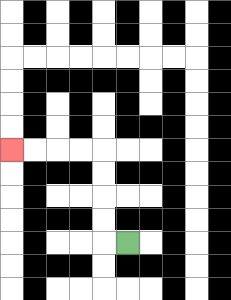{'start': '[5, 10]', 'end': '[0, 6]', 'path_directions': 'L,U,U,U,U,L,L,L,L', 'path_coordinates': '[[5, 10], [4, 10], [4, 9], [4, 8], [4, 7], [4, 6], [3, 6], [2, 6], [1, 6], [0, 6]]'}